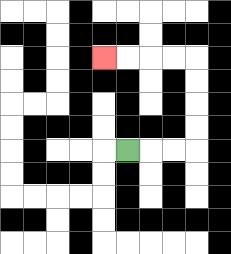{'start': '[5, 6]', 'end': '[4, 2]', 'path_directions': 'R,R,R,U,U,U,U,L,L,L,L', 'path_coordinates': '[[5, 6], [6, 6], [7, 6], [8, 6], [8, 5], [8, 4], [8, 3], [8, 2], [7, 2], [6, 2], [5, 2], [4, 2]]'}